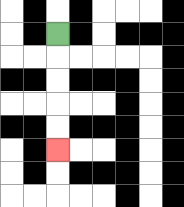{'start': '[2, 1]', 'end': '[2, 6]', 'path_directions': 'D,D,D,D,D', 'path_coordinates': '[[2, 1], [2, 2], [2, 3], [2, 4], [2, 5], [2, 6]]'}